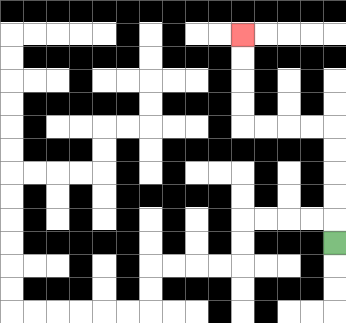{'start': '[14, 10]', 'end': '[10, 1]', 'path_directions': 'U,U,U,U,U,L,L,L,L,U,U,U,U', 'path_coordinates': '[[14, 10], [14, 9], [14, 8], [14, 7], [14, 6], [14, 5], [13, 5], [12, 5], [11, 5], [10, 5], [10, 4], [10, 3], [10, 2], [10, 1]]'}